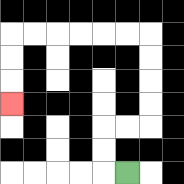{'start': '[5, 7]', 'end': '[0, 4]', 'path_directions': 'L,U,U,R,R,U,U,U,U,L,L,L,L,L,L,D,D,D', 'path_coordinates': '[[5, 7], [4, 7], [4, 6], [4, 5], [5, 5], [6, 5], [6, 4], [6, 3], [6, 2], [6, 1], [5, 1], [4, 1], [3, 1], [2, 1], [1, 1], [0, 1], [0, 2], [0, 3], [0, 4]]'}